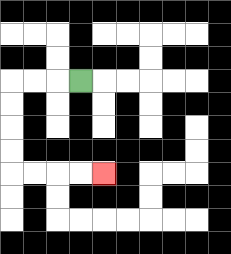{'start': '[3, 3]', 'end': '[4, 7]', 'path_directions': 'L,L,L,D,D,D,D,R,R,R,R', 'path_coordinates': '[[3, 3], [2, 3], [1, 3], [0, 3], [0, 4], [0, 5], [0, 6], [0, 7], [1, 7], [2, 7], [3, 7], [4, 7]]'}